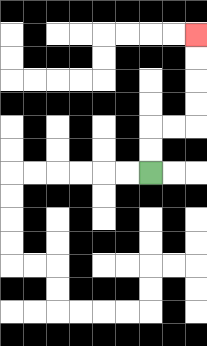{'start': '[6, 7]', 'end': '[8, 1]', 'path_directions': 'U,U,R,R,U,U,U,U', 'path_coordinates': '[[6, 7], [6, 6], [6, 5], [7, 5], [8, 5], [8, 4], [8, 3], [8, 2], [8, 1]]'}